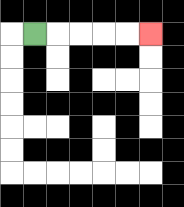{'start': '[1, 1]', 'end': '[6, 1]', 'path_directions': 'R,R,R,R,R', 'path_coordinates': '[[1, 1], [2, 1], [3, 1], [4, 1], [5, 1], [6, 1]]'}